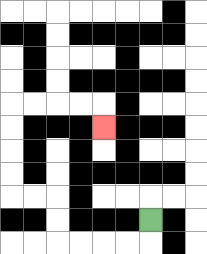{'start': '[6, 9]', 'end': '[4, 5]', 'path_directions': 'D,L,L,L,L,U,U,L,L,U,U,U,U,R,R,R,R,D', 'path_coordinates': '[[6, 9], [6, 10], [5, 10], [4, 10], [3, 10], [2, 10], [2, 9], [2, 8], [1, 8], [0, 8], [0, 7], [0, 6], [0, 5], [0, 4], [1, 4], [2, 4], [3, 4], [4, 4], [4, 5]]'}